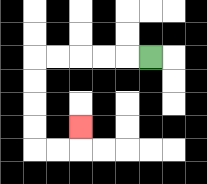{'start': '[6, 2]', 'end': '[3, 5]', 'path_directions': 'L,L,L,L,L,D,D,D,D,R,R,U', 'path_coordinates': '[[6, 2], [5, 2], [4, 2], [3, 2], [2, 2], [1, 2], [1, 3], [1, 4], [1, 5], [1, 6], [2, 6], [3, 6], [3, 5]]'}